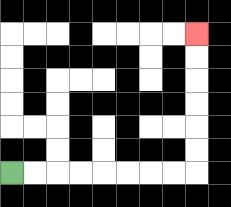{'start': '[0, 7]', 'end': '[8, 1]', 'path_directions': 'R,R,R,R,R,R,R,R,U,U,U,U,U,U', 'path_coordinates': '[[0, 7], [1, 7], [2, 7], [3, 7], [4, 7], [5, 7], [6, 7], [7, 7], [8, 7], [8, 6], [8, 5], [8, 4], [8, 3], [8, 2], [8, 1]]'}